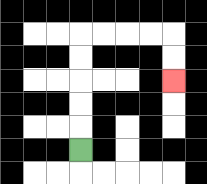{'start': '[3, 6]', 'end': '[7, 3]', 'path_directions': 'U,U,U,U,U,R,R,R,R,D,D', 'path_coordinates': '[[3, 6], [3, 5], [3, 4], [3, 3], [3, 2], [3, 1], [4, 1], [5, 1], [6, 1], [7, 1], [7, 2], [7, 3]]'}